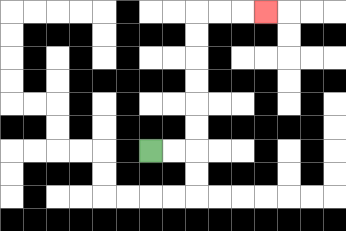{'start': '[6, 6]', 'end': '[11, 0]', 'path_directions': 'R,R,U,U,U,U,U,U,R,R,R', 'path_coordinates': '[[6, 6], [7, 6], [8, 6], [8, 5], [8, 4], [8, 3], [8, 2], [8, 1], [8, 0], [9, 0], [10, 0], [11, 0]]'}